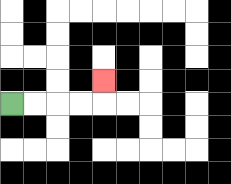{'start': '[0, 4]', 'end': '[4, 3]', 'path_directions': 'R,R,R,R,U', 'path_coordinates': '[[0, 4], [1, 4], [2, 4], [3, 4], [4, 4], [4, 3]]'}